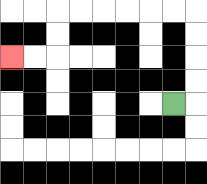{'start': '[7, 4]', 'end': '[0, 2]', 'path_directions': 'R,U,U,U,U,L,L,L,L,L,L,D,D,L,L', 'path_coordinates': '[[7, 4], [8, 4], [8, 3], [8, 2], [8, 1], [8, 0], [7, 0], [6, 0], [5, 0], [4, 0], [3, 0], [2, 0], [2, 1], [2, 2], [1, 2], [0, 2]]'}